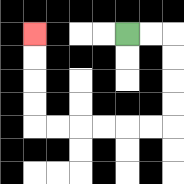{'start': '[5, 1]', 'end': '[1, 1]', 'path_directions': 'R,R,D,D,D,D,L,L,L,L,L,L,U,U,U,U', 'path_coordinates': '[[5, 1], [6, 1], [7, 1], [7, 2], [7, 3], [7, 4], [7, 5], [6, 5], [5, 5], [4, 5], [3, 5], [2, 5], [1, 5], [1, 4], [1, 3], [1, 2], [1, 1]]'}